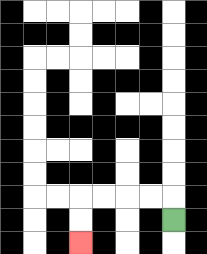{'start': '[7, 9]', 'end': '[3, 10]', 'path_directions': 'U,L,L,L,L,D,D', 'path_coordinates': '[[7, 9], [7, 8], [6, 8], [5, 8], [4, 8], [3, 8], [3, 9], [3, 10]]'}